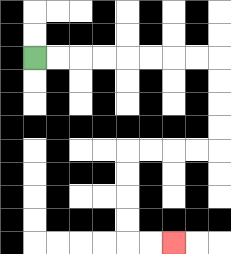{'start': '[1, 2]', 'end': '[7, 10]', 'path_directions': 'R,R,R,R,R,R,R,R,D,D,D,D,L,L,L,L,D,D,D,D,R,R', 'path_coordinates': '[[1, 2], [2, 2], [3, 2], [4, 2], [5, 2], [6, 2], [7, 2], [8, 2], [9, 2], [9, 3], [9, 4], [9, 5], [9, 6], [8, 6], [7, 6], [6, 6], [5, 6], [5, 7], [5, 8], [5, 9], [5, 10], [6, 10], [7, 10]]'}